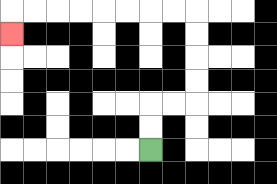{'start': '[6, 6]', 'end': '[0, 1]', 'path_directions': 'U,U,R,R,U,U,U,U,L,L,L,L,L,L,L,L,D', 'path_coordinates': '[[6, 6], [6, 5], [6, 4], [7, 4], [8, 4], [8, 3], [8, 2], [8, 1], [8, 0], [7, 0], [6, 0], [5, 0], [4, 0], [3, 0], [2, 0], [1, 0], [0, 0], [0, 1]]'}